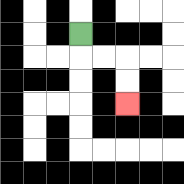{'start': '[3, 1]', 'end': '[5, 4]', 'path_directions': 'D,R,R,D,D', 'path_coordinates': '[[3, 1], [3, 2], [4, 2], [5, 2], [5, 3], [5, 4]]'}